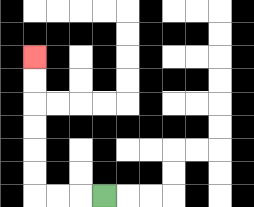{'start': '[4, 8]', 'end': '[1, 2]', 'path_directions': 'L,L,L,U,U,U,U,U,U', 'path_coordinates': '[[4, 8], [3, 8], [2, 8], [1, 8], [1, 7], [1, 6], [1, 5], [1, 4], [1, 3], [1, 2]]'}